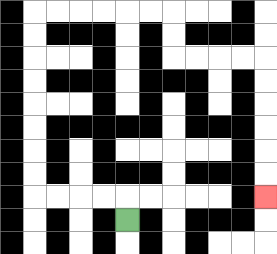{'start': '[5, 9]', 'end': '[11, 8]', 'path_directions': 'U,L,L,L,L,U,U,U,U,U,U,U,U,R,R,R,R,R,R,D,D,R,R,R,R,D,D,D,D,D,D', 'path_coordinates': '[[5, 9], [5, 8], [4, 8], [3, 8], [2, 8], [1, 8], [1, 7], [1, 6], [1, 5], [1, 4], [1, 3], [1, 2], [1, 1], [1, 0], [2, 0], [3, 0], [4, 0], [5, 0], [6, 0], [7, 0], [7, 1], [7, 2], [8, 2], [9, 2], [10, 2], [11, 2], [11, 3], [11, 4], [11, 5], [11, 6], [11, 7], [11, 8]]'}